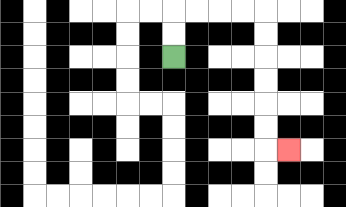{'start': '[7, 2]', 'end': '[12, 6]', 'path_directions': 'U,U,R,R,R,R,D,D,D,D,D,D,R', 'path_coordinates': '[[7, 2], [7, 1], [7, 0], [8, 0], [9, 0], [10, 0], [11, 0], [11, 1], [11, 2], [11, 3], [11, 4], [11, 5], [11, 6], [12, 6]]'}